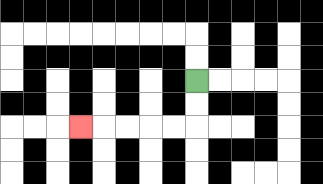{'start': '[8, 3]', 'end': '[3, 5]', 'path_directions': 'D,D,L,L,L,L,L', 'path_coordinates': '[[8, 3], [8, 4], [8, 5], [7, 5], [6, 5], [5, 5], [4, 5], [3, 5]]'}